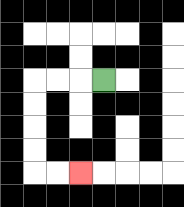{'start': '[4, 3]', 'end': '[3, 7]', 'path_directions': 'L,L,L,D,D,D,D,R,R', 'path_coordinates': '[[4, 3], [3, 3], [2, 3], [1, 3], [1, 4], [1, 5], [1, 6], [1, 7], [2, 7], [3, 7]]'}